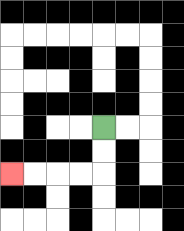{'start': '[4, 5]', 'end': '[0, 7]', 'path_directions': 'D,D,L,L,L,L', 'path_coordinates': '[[4, 5], [4, 6], [4, 7], [3, 7], [2, 7], [1, 7], [0, 7]]'}